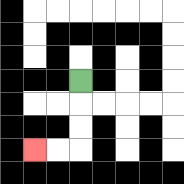{'start': '[3, 3]', 'end': '[1, 6]', 'path_directions': 'D,D,D,L,L', 'path_coordinates': '[[3, 3], [3, 4], [3, 5], [3, 6], [2, 6], [1, 6]]'}